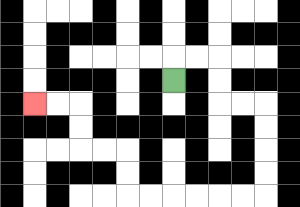{'start': '[7, 3]', 'end': '[1, 4]', 'path_directions': 'U,R,R,D,D,R,R,D,D,D,D,L,L,L,L,L,L,U,U,L,L,U,U,L,L', 'path_coordinates': '[[7, 3], [7, 2], [8, 2], [9, 2], [9, 3], [9, 4], [10, 4], [11, 4], [11, 5], [11, 6], [11, 7], [11, 8], [10, 8], [9, 8], [8, 8], [7, 8], [6, 8], [5, 8], [5, 7], [5, 6], [4, 6], [3, 6], [3, 5], [3, 4], [2, 4], [1, 4]]'}